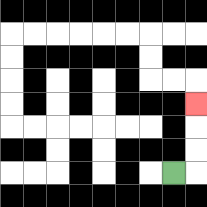{'start': '[7, 7]', 'end': '[8, 4]', 'path_directions': 'R,U,U,U', 'path_coordinates': '[[7, 7], [8, 7], [8, 6], [8, 5], [8, 4]]'}